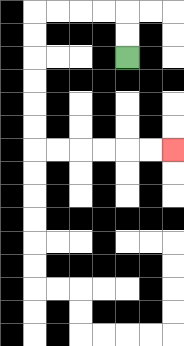{'start': '[5, 2]', 'end': '[7, 6]', 'path_directions': 'U,U,L,L,L,L,D,D,D,D,D,D,R,R,R,R,R,R', 'path_coordinates': '[[5, 2], [5, 1], [5, 0], [4, 0], [3, 0], [2, 0], [1, 0], [1, 1], [1, 2], [1, 3], [1, 4], [1, 5], [1, 6], [2, 6], [3, 6], [4, 6], [5, 6], [6, 6], [7, 6]]'}